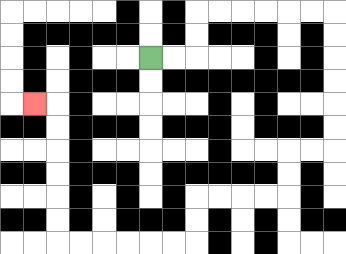{'start': '[6, 2]', 'end': '[1, 4]', 'path_directions': 'R,R,U,U,R,R,R,R,R,R,D,D,D,D,D,D,L,L,D,D,L,L,L,L,D,D,L,L,L,L,L,L,U,U,U,U,U,U,L', 'path_coordinates': '[[6, 2], [7, 2], [8, 2], [8, 1], [8, 0], [9, 0], [10, 0], [11, 0], [12, 0], [13, 0], [14, 0], [14, 1], [14, 2], [14, 3], [14, 4], [14, 5], [14, 6], [13, 6], [12, 6], [12, 7], [12, 8], [11, 8], [10, 8], [9, 8], [8, 8], [8, 9], [8, 10], [7, 10], [6, 10], [5, 10], [4, 10], [3, 10], [2, 10], [2, 9], [2, 8], [2, 7], [2, 6], [2, 5], [2, 4], [1, 4]]'}